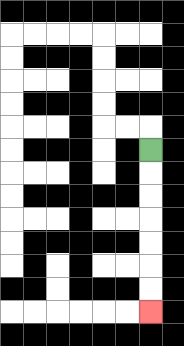{'start': '[6, 6]', 'end': '[6, 13]', 'path_directions': 'D,D,D,D,D,D,D', 'path_coordinates': '[[6, 6], [6, 7], [6, 8], [6, 9], [6, 10], [6, 11], [6, 12], [6, 13]]'}